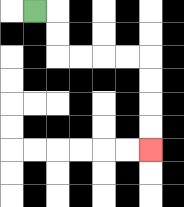{'start': '[1, 0]', 'end': '[6, 6]', 'path_directions': 'R,D,D,R,R,R,R,D,D,D,D', 'path_coordinates': '[[1, 0], [2, 0], [2, 1], [2, 2], [3, 2], [4, 2], [5, 2], [6, 2], [6, 3], [6, 4], [6, 5], [6, 6]]'}